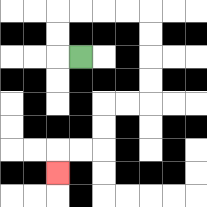{'start': '[3, 2]', 'end': '[2, 7]', 'path_directions': 'L,U,U,R,R,R,R,D,D,D,D,L,L,D,D,L,L,D', 'path_coordinates': '[[3, 2], [2, 2], [2, 1], [2, 0], [3, 0], [4, 0], [5, 0], [6, 0], [6, 1], [6, 2], [6, 3], [6, 4], [5, 4], [4, 4], [4, 5], [4, 6], [3, 6], [2, 6], [2, 7]]'}